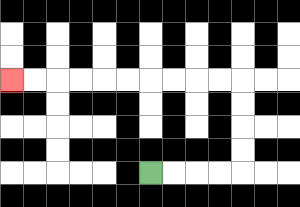{'start': '[6, 7]', 'end': '[0, 3]', 'path_directions': 'R,R,R,R,U,U,U,U,L,L,L,L,L,L,L,L,L,L', 'path_coordinates': '[[6, 7], [7, 7], [8, 7], [9, 7], [10, 7], [10, 6], [10, 5], [10, 4], [10, 3], [9, 3], [8, 3], [7, 3], [6, 3], [5, 3], [4, 3], [3, 3], [2, 3], [1, 3], [0, 3]]'}